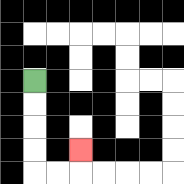{'start': '[1, 3]', 'end': '[3, 6]', 'path_directions': 'D,D,D,D,R,R,U', 'path_coordinates': '[[1, 3], [1, 4], [1, 5], [1, 6], [1, 7], [2, 7], [3, 7], [3, 6]]'}